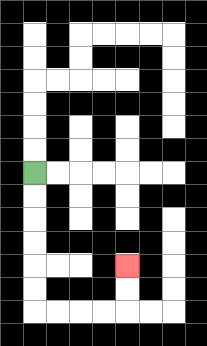{'start': '[1, 7]', 'end': '[5, 11]', 'path_directions': 'D,D,D,D,D,D,R,R,R,R,U,U', 'path_coordinates': '[[1, 7], [1, 8], [1, 9], [1, 10], [1, 11], [1, 12], [1, 13], [2, 13], [3, 13], [4, 13], [5, 13], [5, 12], [5, 11]]'}